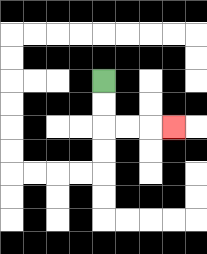{'start': '[4, 3]', 'end': '[7, 5]', 'path_directions': 'D,D,R,R,R', 'path_coordinates': '[[4, 3], [4, 4], [4, 5], [5, 5], [6, 5], [7, 5]]'}